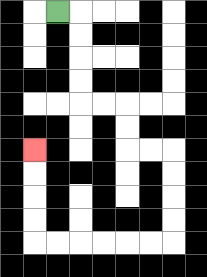{'start': '[2, 0]', 'end': '[1, 6]', 'path_directions': 'R,D,D,D,D,R,R,D,D,R,R,D,D,D,D,L,L,L,L,L,L,U,U,U,U', 'path_coordinates': '[[2, 0], [3, 0], [3, 1], [3, 2], [3, 3], [3, 4], [4, 4], [5, 4], [5, 5], [5, 6], [6, 6], [7, 6], [7, 7], [7, 8], [7, 9], [7, 10], [6, 10], [5, 10], [4, 10], [3, 10], [2, 10], [1, 10], [1, 9], [1, 8], [1, 7], [1, 6]]'}